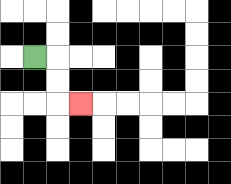{'start': '[1, 2]', 'end': '[3, 4]', 'path_directions': 'R,D,D,R', 'path_coordinates': '[[1, 2], [2, 2], [2, 3], [2, 4], [3, 4]]'}